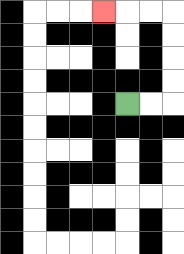{'start': '[5, 4]', 'end': '[4, 0]', 'path_directions': 'R,R,U,U,U,U,L,L,L', 'path_coordinates': '[[5, 4], [6, 4], [7, 4], [7, 3], [7, 2], [7, 1], [7, 0], [6, 0], [5, 0], [4, 0]]'}